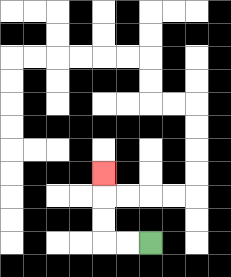{'start': '[6, 10]', 'end': '[4, 7]', 'path_directions': 'L,L,U,U,U', 'path_coordinates': '[[6, 10], [5, 10], [4, 10], [4, 9], [4, 8], [4, 7]]'}